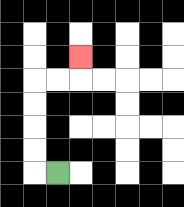{'start': '[2, 7]', 'end': '[3, 2]', 'path_directions': 'L,U,U,U,U,R,R,U', 'path_coordinates': '[[2, 7], [1, 7], [1, 6], [1, 5], [1, 4], [1, 3], [2, 3], [3, 3], [3, 2]]'}